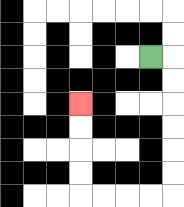{'start': '[6, 2]', 'end': '[3, 4]', 'path_directions': 'R,D,D,D,D,D,D,L,L,L,L,U,U,U,U', 'path_coordinates': '[[6, 2], [7, 2], [7, 3], [7, 4], [7, 5], [7, 6], [7, 7], [7, 8], [6, 8], [5, 8], [4, 8], [3, 8], [3, 7], [3, 6], [3, 5], [3, 4]]'}